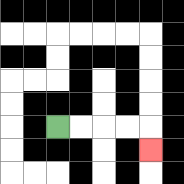{'start': '[2, 5]', 'end': '[6, 6]', 'path_directions': 'R,R,R,R,D', 'path_coordinates': '[[2, 5], [3, 5], [4, 5], [5, 5], [6, 5], [6, 6]]'}